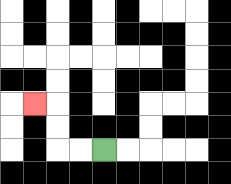{'start': '[4, 6]', 'end': '[1, 4]', 'path_directions': 'L,L,U,U,L', 'path_coordinates': '[[4, 6], [3, 6], [2, 6], [2, 5], [2, 4], [1, 4]]'}